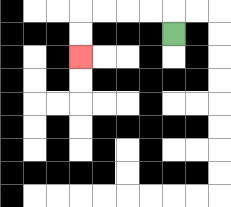{'start': '[7, 1]', 'end': '[3, 2]', 'path_directions': 'U,L,L,L,L,D,D', 'path_coordinates': '[[7, 1], [7, 0], [6, 0], [5, 0], [4, 0], [3, 0], [3, 1], [3, 2]]'}